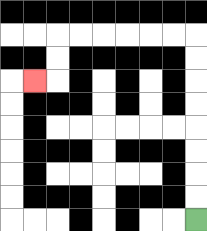{'start': '[8, 9]', 'end': '[1, 3]', 'path_directions': 'U,U,U,U,U,U,U,U,L,L,L,L,L,L,D,D,L', 'path_coordinates': '[[8, 9], [8, 8], [8, 7], [8, 6], [8, 5], [8, 4], [8, 3], [8, 2], [8, 1], [7, 1], [6, 1], [5, 1], [4, 1], [3, 1], [2, 1], [2, 2], [2, 3], [1, 3]]'}